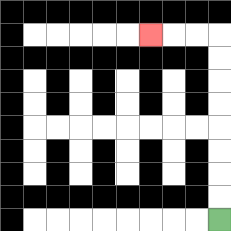{'start': '[9, 9]', 'end': '[6, 1]', 'path_directions': 'U,U,U,U,U,U,U,U,L,L,L', 'path_coordinates': '[[9, 9], [9, 8], [9, 7], [9, 6], [9, 5], [9, 4], [9, 3], [9, 2], [9, 1], [8, 1], [7, 1], [6, 1]]'}